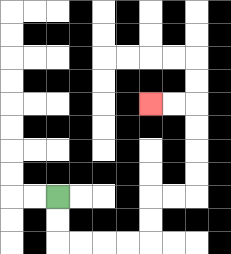{'start': '[2, 8]', 'end': '[6, 4]', 'path_directions': 'D,D,R,R,R,R,U,U,R,R,U,U,U,U,L,L', 'path_coordinates': '[[2, 8], [2, 9], [2, 10], [3, 10], [4, 10], [5, 10], [6, 10], [6, 9], [6, 8], [7, 8], [8, 8], [8, 7], [8, 6], [8, 5], [8, 4], [7, 4], [6, 4]]'}